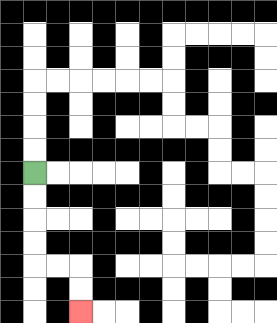{'start': '[1, 7]', 'end': '[3, 13]', 'path_directions': 'D,D,D,D,R,R,D,D', 'path_coordinates': '[[1, 7], [1, 8], [1, 9], [1, 10], [1, 11], [2, 11], [3, 11], [3, 12], [3, 13]]'}